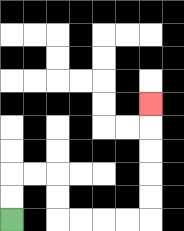{'start': '[0, 9]', 'end': '[6, 4]', 'path_directions': 'U,U,R,R,D,D,R,R,R,R,U,U,U,U,U', 'path_coordinates': '[[0, 9], [0, 8], [0, 7], [1, 7], [2, 7], [2, 8], [2, 9], [3, 9], [4, 9], [5, 9], [6, 9], [6, 8], [6, 7], [6, 6], [6, 5], [6, 4]]'}